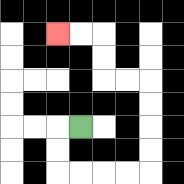{'start': '[3, 5]', 'end': '[2, 1]', 'path_directions': 'L,D,D,R,R,R,R,U,U,U,U,L,L,U,U,L,L', 'path_coordinates': '[[3, 5], [2, 5], [2, 6], [2, 7], [3, 7], [4, 7], [5, 7], [6, 7], [6, 6], [6, 5], [6, 4], [6, 3], [5, 3], [4, 3], [4, 2], [4, 1], [3, 1], [2, 1]]'}